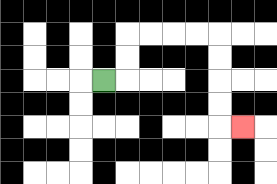{'start': '[4, 3]', 'end': '[10, 5]', 'path_directions': 'R,U,U,R,R,R,R,D,D,D,D,R', 'path_coordinates': '[[4, 3], [5, 3], [5, 2], [5, 1], [6, 1], [7, 1], [8, 1], [9, 1], [9, 2], [9, 3], [9, 4], [9, 5], [10, 5]]'}